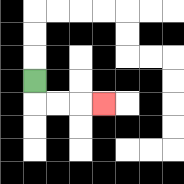{'start': '[1, 3]', 'end': '[4, 4]', 'path_directions': 'D,R,R,R', 'path_coordinates': '[[1, 3], [1, 4], [2, 4], [3, 4], [4, 4]]'}